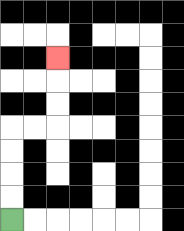{'start': '[0, 9]', 'end': '[2, 2]', 'path_directions': 'U,U,U,U,R,R,U,U,U', 'path_coordinates': '[[0, 9], [0, 8], [0, 7], [0, 6], [0, 5], [1, 5], [2, 5], [2, 4], [2, 3], [2, 2]]'}